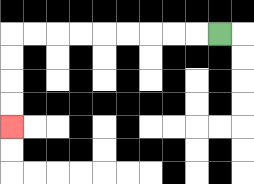{'start': '[9, 1]', 'end': '[0, 5]', 'path_directions': 'L,L,L,L,L,L,L,L,L,D,D,D,D', 'path_coordinates': '[[9, 1], [8, 1], [7, 1], [6, 1], [5, 1], [4, 1], [3, 1], [2, 1], [1, 1], [0, 1], [0, 2], [0, 3], [0, 4], [0, 5]]'}